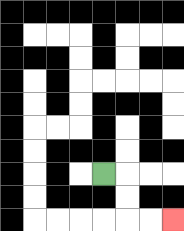{'start': '[4, 7]', 'end': '[7, 9]', 'path_directions': 'R,D,D,R,R', 'path_coordinates': '[[4, 7], [5, 7], [5, 8], [5, 9], [6, 9], [7, 9]]'}